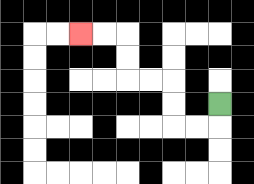{'start': '[9, 4]', 'end': '[3, 1]', 'path_directions': 'D,L,L,U,U,L,L,U,U,L,L', 'path_coordinates': '[[9, 4], [9, 5], [8, 5], [7, 5], [7, 4], [7, 3], [6, 3], [5, 3], [5, 2], [5, 1], [4, 1], [3, 1]]'}